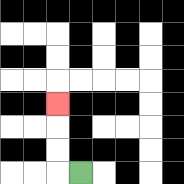{'start': '[3, 7]', 'end': '[2, 4]', 'path_directions': 'L,U,U,U', 'path_coordinates': '[[3, 7], [2, 7], [2, 6], [2, 5], [2, 4]]'}